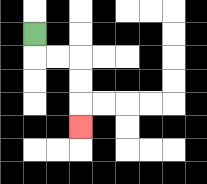{'start': '[1, 1]', 'end': '[3, 5]', 'path_directions': 'D,R,R,D,D,D', 'path_coordinates': '[[1, 1], [1, 2], [2, 2], [3, 2], [3, 3], [3, 4], [3, 5]]'}